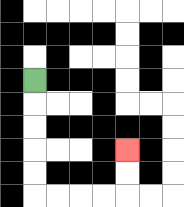{'start': '[1, 3]', 'end': '[5, 6]', 'path_directions': 'D,D,D,D,D,R,R,R,R,U,U', 'path_coordinates': '[[1, 3], [1, 4], [1, 5], [1, 6], [1, 7], [1, 8], [2, 8], [3, 8], [4, 8], [5, 8], [5, 7], [5, 6]]'}